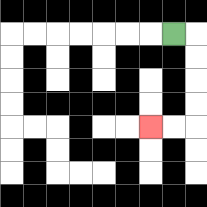{'start': '[7, 1]', 'end': '[6, 5]', 'path_directions': 'R,D,D,D,D,L,L', 'path_coordinates': '[[7, 1], [8, 1], [8, 2], [8, 3], [8, 4], [8, 5], [7, 5], [6, 5]]'}